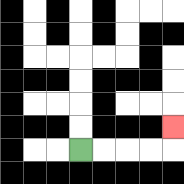{'start': '[3, 6]', 'end': '[7, 5]', 'path_directions': 'R,R,R,R,U', 'path_coordinates': '[[3, 6], [4, 6], [5, 6], [6, 6], [7, 6], [7, 5]]'}